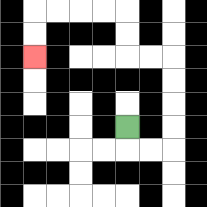{'start': '[5, 5]', 'end': '[1, 2]', 'path_directions': 'D,R,R,U,U,U,U,L,L,U,U,L,L,L,L,D,D', 'path_coordinates': '[[5, 5], [5, 6], [6, 6], [7, 6], [7, 5], [7, 4], [7, 3], [7, 2], [6, 2], [5, 2], [5, 1], [5, 0], [4, 0], [3, 0], [2, 0], [1, 0], [1, 1], [1, 2]]'}